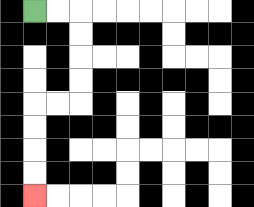{'start': '[1, 0]', 'end': '[1, 8]', 'path_directions': 'R,R,D,D,D,D,L,L,D,D,D,D', 'path_coordinates': '[[1, 0], [2, 0], [3, 0], [3, 1], [3, 2], [3, 3], [3, 4], [2, 4], [1, 4], [1, 5], [1, 6], [1, 7], [1, 8]]'}